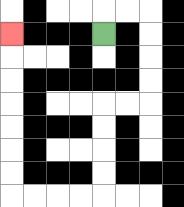{'start': '[4, 1]', 'end': '[0, 1]', 'path_directions': 'U,R,R,D,D,D,D,L,L,D,D,D,D,L,L,L,L,U,U,U,U,U,U,U', 'path_coordinates': '[[4, 1], [4, 0], [5, 0], [6, 0], [6, 1], [6, 2], [6, 3], [6, 4], [5, 4], [4, 4], [4, 5], [4, 6], [4, 7], [4, 8], [3, 8], [2, 8], [1, 8], [0, 8], [0, 7], [0, 6], [0, 5], [0, 4], [0, 3], [0, 2], [0, 1]]'}